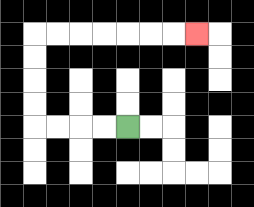{'start': '[5, 5]', 'end': '[8, 1]', 'path_directions': 'L,L,L,L,U,U,U,U,R,R,R,R,R,R,R', 'path_coordinates': '[[5, 5], [4, 5], [3, 5], [2, 5], [1, 5], [1, 4], [1, 3], [1, 2], [1, 1], [2, 1], [3, 1], [4, 1], [5, 1], [6, 1], [7, 1], [8, 1]]'}